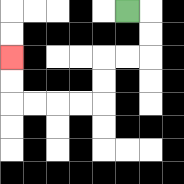{'start': '[5, 0]', 'end': '[0, 2]', 'path_directions': 'R,D,D,L,L,D,D,L,L,L,L,U,U', 'path_coordinates': '[[5, 0], [6, 0], [6, 1], [6, 2], [5, 2], [4, 2], [4, 3], [4, 4], [3, 4], [2, 4], [1, 4], [0, 4], [0, 3], [0, 2]]'}